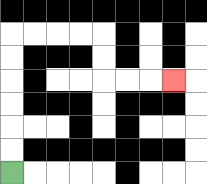{'start': '[0, 7]', 'end': '[7, 3]', 'path_directions': 'U,U,U,U,U,U,R,R,R,R,D,D,R,R,R', 'path_coordinates': '[[0, 7], [0, 6], [0, 5], [0, 4], [0, 3], [0, 2], [0, 1], [1, 1], [2, 1], [3, 1], [4, 1], [4, 2], [4, 3], [5, 3], [6, 3], [7, 3]]'}